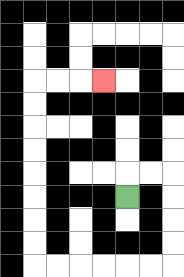{'start': '[5, 8]', 'end': '[4, 3]', 'path_directions': 'U,R,R,D,D,D,D,L,L,L,L,L,L,U,U,U,U,U,U,U,U,R,R,R', 'path_coordinates': '[[5, 8], [5, 7], [6, 7], [7, 7], [7, 8], [7, 9], [7, 10], [7, 11], [6, 11], [5, 11], [4, 11], [3, 11], [2, 11], [1, 11], [1, 10], [1, 9], [1, 8], [1, 7], [1, 6], [1, 5], [1, 4], [1, 3], [2, 3], [3, 3], [4, 3]]'}